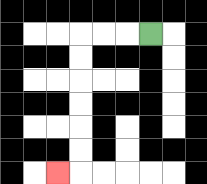{'start': '[6, 1]', 'end': '[2, 7]', 'path_directions': 'L,L,L,D,D,D,D,D,D,L', 'path_coordinates': '[[6, 1], [5, 1], [4, 1], [3, 1], [3, 2], [3, 3], [3, 4], [3, 5], [3, 6], [3, 7], [2, 7]]'}